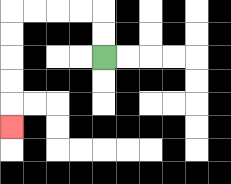{'start': '[4, 2]', 'end': '[0, 5]', 'path_directions': 'U,U,L,L,L,L,D,D,D,D,D', 'path_coordinates': '[[4, 2], [4, 1], [4, 0], [3, 0], [2, 0], [1, 0], [0, 0], [0, 1], [0, 2], [0, 3], [0, 4], [0, 5]]'}